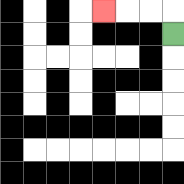{'start': '[7, 1]', 'end': '[4, 0]', 'path_directions': 'U,L,L,L', 'path_coordinates': '[[7, 1], [7, 0], [6, 0], [5, 0], [4, 0]]'}